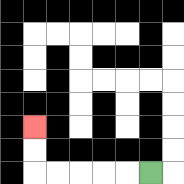{'start': '[6, 7]', 'end': '[1, 5]', 'path_directions': 'L,L,L,L,L,U,U', 'path_coordinates': '[[6, 7], [5, 7], [4, 7], [3, 7], [2, 7], [1, 7], [1, 6], [1, 5]]'}